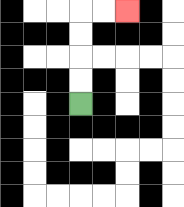{'start': '[3, 4]', 'end': '[5, 0]', 'path_directions': 'U,U,U,U,R,R', 'path_coordinates': '[[3, 4], [3, 3], [3, 2], [3, 1], [3, 0], [4, 0], [5, 0]]'}